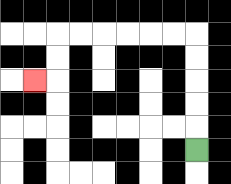{'start': '[8, 6]', 'end': '[1, 3]', 'path_directions': 'U,U,U,U,U,L,L,L,L,L,L,D,D,L', 'path_coordinates': '[[8, 6], [8, 5], [8, 4], [8, 3], [8, 2], [8, 1], [7, 1], [6, 1], [5, 1], [4, 1], [3, 1], [2, 1], [2, 2], [2, 3], [1, 3]]'}